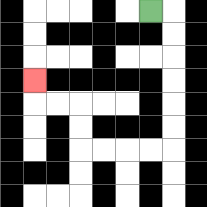{'start': '[6, 0]', 'end': '[1, 3]', 'path_directions': 'R,D,D,D,D,D,D,L,L,L,L,U,U,L,L,U', 'path_coordinates': '[[6, 0], [7, 0], [7, 1], [7, 2], [7, 3], [7, 4], [7, 5], [7, 6], [6, 6], [5, 6], [4, 6], [3, 6], [3, 5], [3, 4], [2, 4], [1, 4], [1, 3]]'}